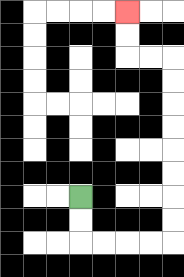{'start': '[3, 8]', 'end': '[5, 0]', 'path_directions': 'D,D,R,R,R,R,U,U,U,U,U,U,U,U,L,L,U,U', 'path_coordinates': '[[3, 8], [3, 9], [3, 10], [4, 10], [5, 10], [6, 10], [7, 10], [7, 9], [7, 8], [7, 7], [7, 6], [7, 5], [7, 4], [7, 3], [7, 2], [6, 2], [5, 2], [5, 1], [5, 0]]'}